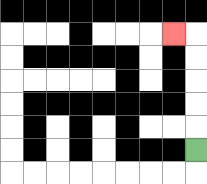{'start': '[8, 6]', 'end': '[7, 1]', 'path_directions': 'U,U,U,U,U,L', 'path_coordinates': '[[8, 6], [8, 5], [8, 4], [8, 3], [8, 2], [8, 1], [7, 1]]'}